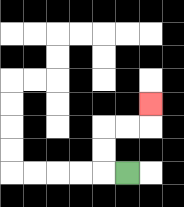{'start': '[5, 7]', 'end': '[6, 4]', 'path_directions': 'L,U,U,R,R,U', 'path_coordinates': '[[5, 7], [4, 7], [4, 6], [4, 5], [5, 5], [6, 5], [6, 4]]'}